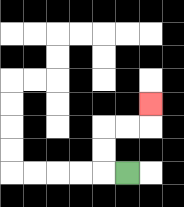{'start': '[5, 7]', 'end': '[6, 4]', 'path_directions': 'L,U,U,R,R,U', 'path_coordinates': '[[5, 7], [4, 7], [4, 6], [4, 5], [5, 5], [6, 5], [6, 4]]'}